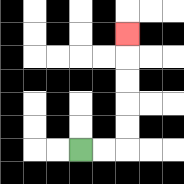{'start': '[3, 6]', 'end': '[5, 1]', 'path_directions': 'R,R,U,U,U,U,U', 'path_coordinates': '[[3, 6], [4, 6], [5, 6], [5, 5], [5, 4], [5, 3], [5, 2], [5, 1]]'}